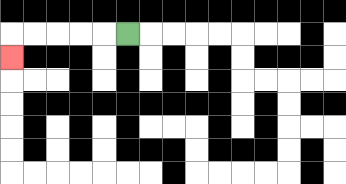{'start': '[5, 1]', 'end': '[0, 2]', 'path_directions': 'L,L,L,L,L,D', 'path_coordinates': '[[5, 1], [4, 1], [3, 1], [2, 1], [1, 1], [0, 1], [0, 2]]'}